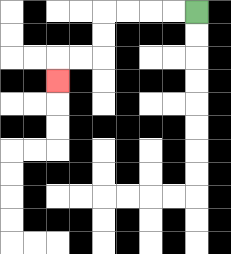{'start': '[8, 0]', 'end': '[2, 3]', 'path_directions': 'L,L,L,L,D,D,L,L,D', 'path_coordinates': '[[8, 0], [7, 0], [6, 0], [5, 0], [4, 0], [4, 1], [4, 2], [3, 2], [2, 2], [2, 3]]'}